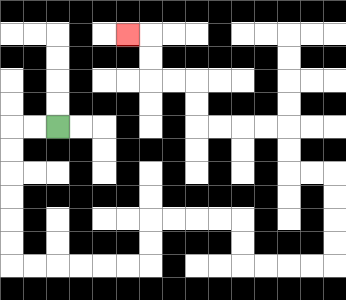{'start': '[2, 5]', 'end': '[5, 1]', 'path_directions': 'L,L,D,D,D,D,D,D,R,R,R,R,R,R,U,U,R,R,R,R,D,D,R,R,R,R,U,U,U,U,L,L,U,U,L,L,L,L,U,U,L,L,U,U,L', 'path_coordinates': '[[2, 5], [1, 5], [0, 5], [0, 6], [0, 7], [0, 8], [0, 9], [0, 10], [0, 11], [1, 11], [2, 11], [3, 11], [4, 11], [5, 11], [6, 11], [6, 10], [6, 9], [7, 9], [8, 9], [9, 9], [10, 9], [10, 10], [10, 11], [11, 11], [12, 11], [13, 11], [14, 11], [14, 10], [14, 9], [14, 8], [14, 7], [13, 7], [12, 7], [12, 6], [12, 5], [11, 5], [10, 5], [9, 5], [8, 5], [8, 4], [8, 3], [7, 3], [6, 3], [6, 2], [6, 1], [5, 1]]'}